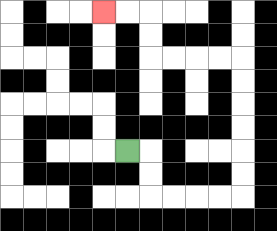{'start': '[5, 6]', 'end': '[4, 0]', 'path_directions': 'R,D,D,R,R,R,R,U,U,U,U,U,U,L,L,L,L,U,U,L,L', 'path_coordinates': '[[5, 6], [6, 6], [6, 7], [6, 8], [7, 8], [8, 8], [9, 8], [10, 8], [10, 7], [10, 6], [10, 5], [10, 4], [10, 3], [10, 2], [9, 2], [8, 2], [7, 2], [6, 2], [6, 1], [6, 0], [5, 0], [4, 0]]'}